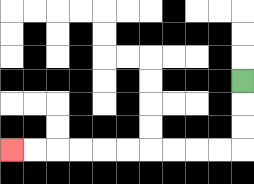{'start': '[10, 3]', 'end': '[0, 6]', 'path_directions': 'D,D,D,L,L,L,L,L,L,L,L,L,L', 'path_coordinates': '[[10, 3], [10, 4], [10, 5], [10, 6], [9, 6], [8, 6], [7, 6], [6, 6], [5, 6], [4, 6], [3, 6], [2, 6], [1, 6], [0, 6]]'}